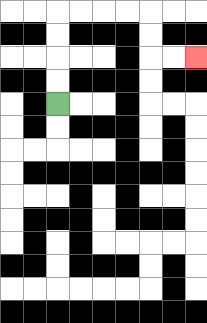{'start': '[2, 4]', 'end': '[8, 2]', 'path_directions': 'U,U,U,U,R,R,R,R,D,D,R,R', 'path_coordinates': '[[2, 4], [2, 3], [2, 2], [2, 1], [2, 0], [3, 0], [4, 0], [5, 0], [6, 0], [6, 1], [6, 2], [7, 2], [8, 2]]'}